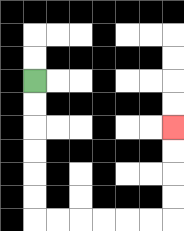{'start': '[1, 3]', 'end': '[7, 5]', 'path_directions': 'D,D,D,D,D,D,R,R,R,R,R,R,U,U,U,U', 'path_coordinates': '[[1, 3], [1, 4], [1, 5], [1, 6], [1, 7], [1, 8], [1, 9], [2, 9], [3, 9], [4, 9], [5, 9], [6, 9], [7, 9], [7, 8], [7, 7], [7, 6], [7, 5]]'}